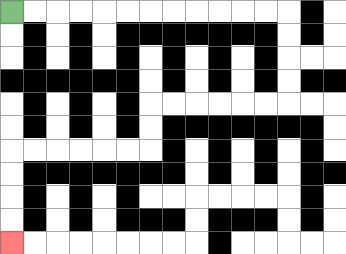{'start': '[0, 0]', 'end': '[0, 10]', 'path_directions': 'R,R,R,R,R,R,R,R,R,R,R,R,D,D,D,D,L,L,L,L,L,L,D,D,L,L,L,L,L,L,D,D,D,D', 'path_coordinates': '[[0, 0], [1, 0], [2, 0], [3, 0], [4, 0], [5, 0], [6, 0], [7, 0], [8, 0], [9, 0], [10, 0], [11, 0], [12, 0], [12, 1], [12, 2], [12, 3], [12, 4], [11, 4], [10, 4], [9, 4], [8, 4], [7, 4], [6, 4], [6, 5], [6, 6], [5, 6], [4, 6], [3, 6], [2, 6], [1, 6], [0, 6], [0, 7], [0, 8], [0, 9], [0, 10]]'}